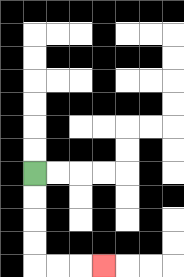{'start': '[1, 7]', 'end': '[4, 11]', 'path_directions': 'D,D,D,D,R,R,R', 'path_coordinates': '[[1, 7], [1, 8], [1, 9], [1, 10], [1, 11], [2, 11], [3, 11], [4, 11]]'}